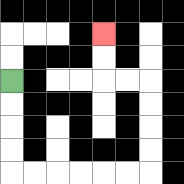{'start': '[0, 3]', 'end': '[4, 1]', 'path_directions': 'D,D,D,D,R,R,R,R,R,R,U,U,U,U,L,L,U,U', 'path_coordinates': '[[0, 3], [0, 4], [0, 5], [0, 6], [0, 7], [1, 7], [2, 7], [3, 7], [4, 7], [5, 7], [6, 7], [6, 6], [6, 5], [6, 4], [6, 3], [5, 3], [4, 3], [4, 2], [4, 1]]'}